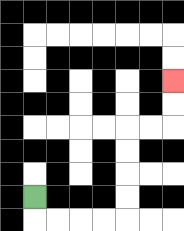{'start': '[1, 8]', 'end': '[7, 3]', 'path_directions': 'D,R,R,R,R,U,U,U,U,R,R,U,U', 'path_coordinates': '[[1, 8], [1, 9], [2, 9], [3, 9], [4, 9], [5, 9], [5, 8], [5, 7], [5, 6], [5, 5], [6, 5], [7, 5], [7, 4], [7, 3]]'}